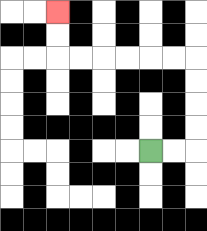{'start': '[6, 6]', 'end': '[2, 0]', 'path_directions': 'R,R,U,U,U,U,L,L,L,L,L,L,U,U', 'path_coordinates': '[[6, 6], [7, 6], [8, 6], [8, 5], [8, 4], [8, 3], [8, 2], [7, 2], [6, 2], [5, 2], [4, 2], [3, 2], [2, 2], [2, 1], [2, 0]]'}